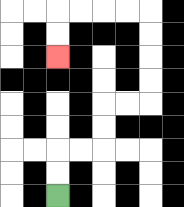{'start': '[2, 8]', 'end': '[2, 2]', 'path_directions': 'U,U,R,R,U,U,R,R,U,U,U,U,L,L,L,L,D,D', 'path_coordinates': '[[2, 8], [2, 7], [2, 6], [3, 6], [4, 6], [4, 5], [4, 4], [5, 4], [6, 4], [6, 3], [6, 2], [6, 1], [6, 0], [5, 0], [4, 0], [3, 0], [2, 0], [2, 1], [2, 2]]'}